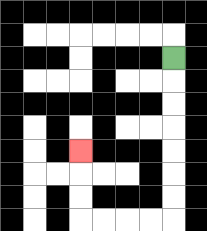{'start': '[7, 2]', 'end': '[3, 6]', 'path_directions': 'D,D,D,D,D,D,D,L,L,L,L,U,U,U', 'path_coordinates': '[[7, 2], [7, 3], [7, 4], [7, 5], [7, 6], [7, 7], [7, 8], [7, 9], [6, 9], [5, 9], [4, 9], [3, 9], [3, 8], [3, 7], [3, 6]]'}